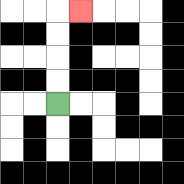{'start': '[2, 4]', 'end': '[3, 0]', 'path_directions': 'U,U,U,U,R', 'path_coordinates': '[[2, 4], [2, 3], [2, 2], [2, 1], [2, 0], [3, 0]]'}